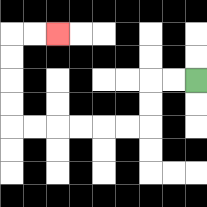{'start': '[8, 3]', 'end': '[2, 1]', 'path_directions': 'L,L,D,D,L,L,L,L,L,L,U,U,U,U,R,R', 'path_coordinates': '[[8, 3], [7, 3], [6, 3], [6, 4], [6, 5], [5, 5], [4, 5], [3, 5], [2, 5], [1, 5], [0, 5], [0, 4], [0, 3], [0, 2], [0, 1], [1, 1], [2, 1]]'}